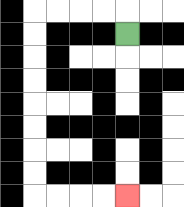{'start': '[5, 1]', 'end': '[5, 8]', 'path_directions': 'U,L,L,L,L,D,D,D,D,D,D,D,D,R,R,R,R', 'path_coordinates': '[[5, 1], [5, 0], [4, 0], [3, 0], [2, 0], [1, 0], [1, 1], [1, 2], [1, 3], [1, 4], [1, 5], [1, 6], [1, 7], [1, 8], [2, 8], [3, 8], [4, 8], [5, 8]]'}